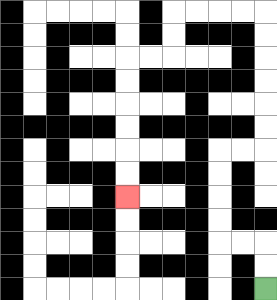{'start': '[11, 12]', 'end': '[5, 8]', 'path_directions': 'U,U,L,L,U,U,U,U,R,R,U,U,U,U,U,U,L,L,L,L,D,D,L,L,D,D,D,D,D,D', 'path_coordinates': '[[11, 12], [11, 11], [11, 10], [10, 10], [9, 10], [9, 9], [9, 8], [9, 7], [9, 6], [10, 6], [11, 6], [11, 5], [11, 4], [11, 3], [11, 2], [11, 1], [11, 0], [10, 0], [9, 0], [8, 0], [7, 0], [7, 1], [7, 2], [6, 2], [5, 2], [5, 3], [5, 4], [5, 5], [5, 6], [5, 7], [5, 8]]'}